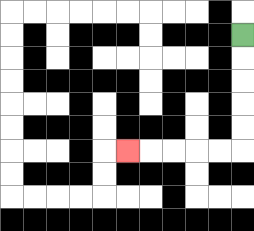{'start': '[10, 1]', 'end': '[5, 6]', 'path_directions': 'D,D,D,D,D,L,L,L,L,L', 'path_coordinates': '[[10, 1], [10, 2], [10, 3], [10, 4], [10, 5], [10, 6], [9, 6], [8, 6], [7, 6], [6, 6], [5, 6]]'}